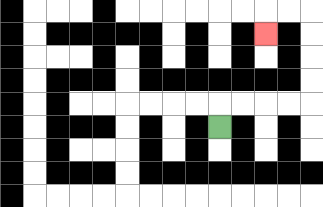{'start': '[9, 5]', 'end': '[11, 1]', 'path_directions': 'U,R,R,R,R,U,U,U,U,L,L,D', 'path_coordinates': '[[9, 5], [9, 4], [10, 4], [11, 4], [12, 4], [13, 4], [13, 3], [13, 2], [13, 1], [13, 0], [12, 0], [11, 0], [11, 1]]'}